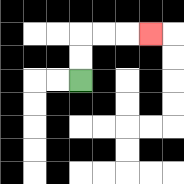{'start': '[3, 3]', 'end': '[6, 1]', 'path_directions': 'U,U,R,R,R', 'path_coordinates': '[[3, 3], [3, 2], [3, 1], [4, 1], [5, 1], [6, 1]]'}